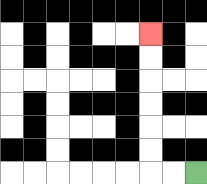{'start': '[8, 7]', 'end': '[6, 1]', 'path_directions': 'L,L,U,U,U,U,U,U', 'path_coordinates': '[[8, 7], [7, 7], [6, 7], [6, 6], [6, 5], [6, 4], [6, 3], [6, 2], [6, 1]]'}